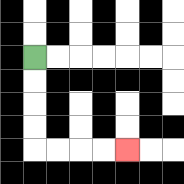{'start': '[1, 2]', 'end': '[5, 6]', 'path_directions': 'D,D,D,D,R,R,R,R', 'path_coordinates': '[[1, 2], [1, 3], [1, 4], [1, 5], [1, 6], [2, 6], [3, 6], [4, 6], [5, 6]]'}